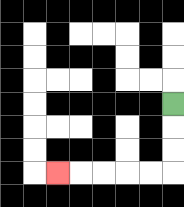{'start': '[7, 4]', 'end': '[2, 7]', 'path_directions': 'D,D,D,L,L,L,L,L', 'path_coordinates': '[[7, 4], [7, 5], [7, 6], [7, 7], [6, 7], [5, 7], [4, 7], [3, 7], [2, 7]]'}